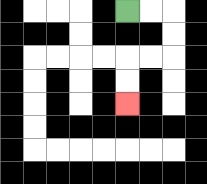{'start': '[5, 0]', 'end': '[5, 4]', 'path_directions': 'R,R,D,D,L,L,D,D', 'path_coordinates': '[[5, 0], [6, 0], [7, 0], [7, 1], [7, 2], [6, 2], [5, 2], [5, 3], [5, 4]]'}